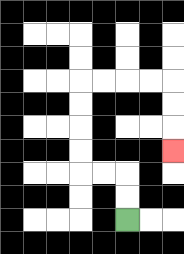{'start': '[5, 9]', 'end': '[7, 6]', 'path_directions': 'U,U,L,L,U,U,U,U,R,R,R,R,D,D,D', 'path_coordinates': '[[5, 9], [5, 8], [5, 7], [4, 7], [3, 7], [3, 6], [3, 5], [3, 4], [3, 3], [4, 3], [5, 3], [6, 3], [7, 3], [7, 4], [7, 5], [7, 6]]'}